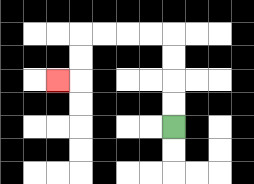{'start': '[7, 5]', 'end': '[2, 3]', 'path_directions': 'U,U,U,U,L,L,L,L,D,D,L', 'path_coordinates': '[[7, 5], [7, 4], [7, 3], [7, 2], [7, 1], [6, 1], [5, 1], [4, 1], [3, 1], [3, 2], [3, 3], [2, 3]]'}